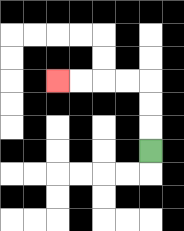{'start': '[6, 6]', 'end': '[2, 3]', 'path_directions': 'U,U,U,L,L,L,L', 'path_coordinates': '[[6, 6], [6, 5], [6, 4], [6, 3], [5, 3], [4, 3], [3, 3], [2, 3]]'}